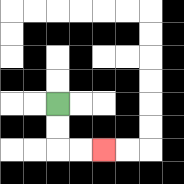{'start': '[2, 4]', 'end': '[4, 6]', 'path_directions': 'D,D,R,R', 'path_coordinates': '[[2, 4], [2, 5], [2, 6], [3, 6], [4, 6]]'}